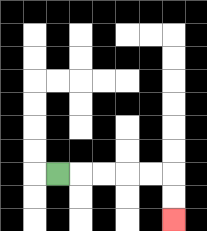{'start': '[2, 7]', 'end': '[7, 9]', 'path_directions': 'R,R,R,R,R,D,D', 'path_coordinates': '[[2, 7], [3, 7], [4, 7], [5, 7], [6, 7], [7, 7], [7, 8], [7, 9]]'}